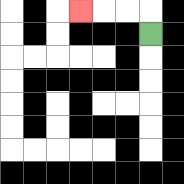{'start': '[6, 1]', 'end': '[3, 0]', 'path_directions': 'U,L,L,L', 'path_coordinates': '[[6, 1], [6, 0], [5, 0], [4, 0], [3, 0]]'}